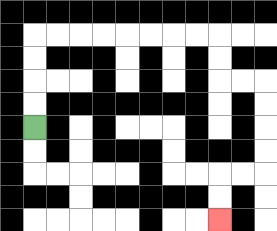{'start': '[1, 5]', 'end': '[9, 9]', 'path_directions': 'U,U,U,U,R,R,R,R,R,R,R,R,D,D,R,R,D,D,D,D,L,L,D,D', 'path_coordinates': '[[1, 5], [1, 4], [1, 3], [1, 2], [1, 1], [2, 1], [3, 1], [4, 1], [5, 1], [6, 1], [7, 1], [8, 1], [9, 1], [9, 2], [9, 3], [10, 3], [11, 3], [11, 4], [11, 5], [11, 6], [11, 7], [10, 7], [9, 7], [9, 8], [9, 9]]'}